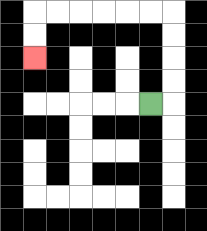{'start': '[6, 4]', 'end': '[1, 2]', 'path_directions': 'R,U,U,U,U,L,L,L,L,L,L,D,D', 'path_coordinates': '[[6, 4], [7, 4], [7, 3], [7, 2], [7, 1], [7, 0], [6, 0], [5, 0], [4, 0], [3, 0], [2, 0], [1, 0], [1, 1], [1, 2]]'}